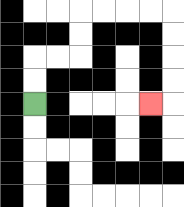{'start': '[1, 4]', 'end': '[6, 4]', 'path_directions': 'U,U,R,R,U,U,R,R,R,R,D,D,D,D,L', 'path_coordinates': '[[1, 4], [1, 3], [1, 2], [2, 2], [3, 2], [3, 1], [3, 0], [4, 0], [5, 0], [6, 0], [7, 0], [7, 1], [7, 2], [7, 3], [7, 4], [6, 4]]'}